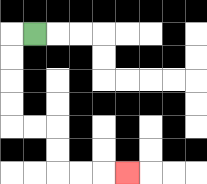{'start': '[1, 1]', 'end': '[5, 7]', 'path_directions': 'L,D,D,D,D,R,R,D,D,R,R,R', 'path_coordinates': '[[1, 1], [0, 1], [0, 2], [0, 3], [0, 4], [0, 5], [1, 5], [2, 5], [2, 6], [2, 7], [3, 7], [4, 7], [5, 7]]'}